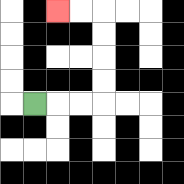{'start': '[1, 4]', 'end': '[2, 0]', 'path_directions': 'R,R,R,U,U,U,U,L,L', 'path_coordinates': '[[1, 4], [2, 4], [3, 4], [4, 4], [4, 3], [4, 2], [4, 1], [4, 0], [3, 0], [2, 0]]'}